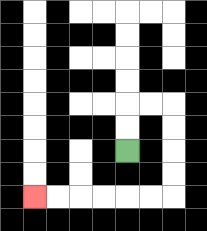{'start': '[5, 6]', 'end': '[1, 8]', 'path_directions': 'U,U,R,R,D,D,D,D,L,L,L,L,L,L', 'path_coordinates': '[[5, 6], [5, 5], [5, 4], [6, 4], [7, 4], [7, 5], [7, 6], [7, 7], [7, 8], [6, 8], [5, 8], [4, 8], [3, 8], [2, 8], [1, 8]]'}